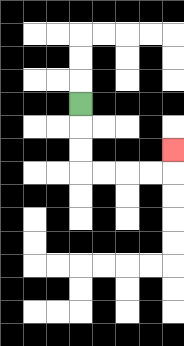{'start': '[3, 4]', 'end': '[7, 6]', 'path_directions': 'D,D,D,R,R,R,R,U', 'path_coordinates': '[[3, 4], [3, 5], [3, 6], [3, 7], [4, 7], [5, 7], [6, 7], [7, 7], [7, 6]]'}